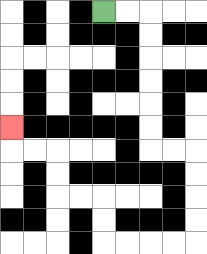{'start': '[4, 0]', 'end': '[0, 5]', 'path_directions': 'R,R,D,D,D,D,D,D,R,R,D,D,D,D,L,L,L,L,U,U,L,L,U,U,L,L,U', 'path_coordinates': '[[4, 0], [5, 0], [6, 0], [6, 1], [6, 2], [6, 3], [6, 4], [6, 5], [6, 6], [7, 6], [8, 6], [8, 7], [8, 8], [8, 9], [8, 10], [7, 10], [6, 10], [5, 10], [4, 10], [4, 9], [4, 8], [3, 8], [2, 8], [2, 7], [2, 6], [1, 6], [0, 6], [0, 5]]'}